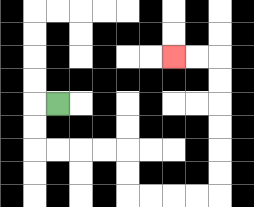{'start': '[2, 4]', 'end': '[7, 2]', 'path_directions': 'L,D,D,R,R,R,R,D,D,R,R,R,R,U,U,U,U,U,U,L,L', 'path_coordinates': '[[2, 4], [1, 4], [1, 5], [1, 6], [2, 6], [3, 6], [4, 6], [5, 6], [5, 7], [5, 8], [6, 8], [7, 8], [8, 8], [9, 8], [9, 7], [9, 6], [9, 5], [9, 4], [9, 3], [9, 2], [8, 2], [7, 2]]'}